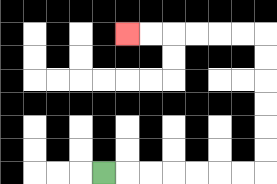{'start': '[4, 7]', 'end': '[5, 1]', 'path_directions': 'R,R,R,R,R,R,R,U,U,U,U,U,U,L,L,L,L,L,L', 'path_coordinates': '[[4, 7], [5, 7], [6, 7], [7, 7], [8, 7], [9, 7], [10, 7], [11, 7], [11, 6], [11, 5], [11, 4], [11, 3], [11, 2], [11, 1], [10, 1], [9, 1], [8, 1], [7, 1], [6, 1], [5, 1]]'}